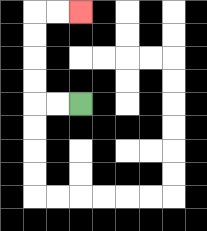{'start': '[3, 4]', 'end': '[3, 0]', 'path_directions': 'L,L,U,U,U,U,R,R', 'path_coordinates': '[[3, 4], [2, 4], [1, 4], [1, 3], [1, 2], [1, 1], [1, 0], [2, 0], [3, 0]]'}